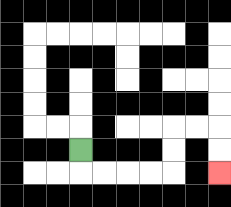{'start': '[3, 6]', 'end': '[9, 7]', 'path_directions': 'D,R,R,R,R,U,U,R,R,D,D', 'path_coordinates': '[[3, 6], [3, 7], [4, 7], [5, 7], [6, 7], [7, 7], [7, 6], [7, 5], [8, 5], [9, 5], [9, 6], [9, 7]]'}